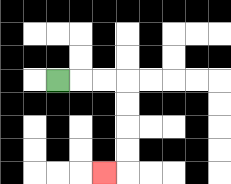{'start': '[2, 3]', 'end': '[4, 7]', 'path_directions': 'R,R,R,D,D,D,D,L', 'path_coordinates': '[[2, 3], [3, 3], [4, 3], [5, 3], [5, 4], [5, 5], [5, 6], [5, 7], [4, 7]]'}